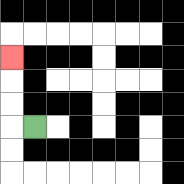{'start': '[1, 5]', 'end': '[0, 2]', 'path_directions': 'L,U,U,U', 'path_coordinates': '[[1, 5], [0, 5], [0, 4], [0, 3], [0, 2]]'}